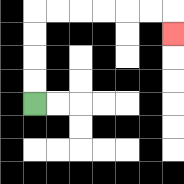{'start': '[1, 4]', 'end': '[7, 1]', 'path_directions': 'U,U,U,U,R,R,R,R,R,R,D', 'path_coordinates': '[[1, 4], [1, 3], [1, 2], [1, 1], [1, 0], [2, 0], [3, 0], [4, 0], [5, 0], [6, 0], [7, 0], [7, 1]]'}